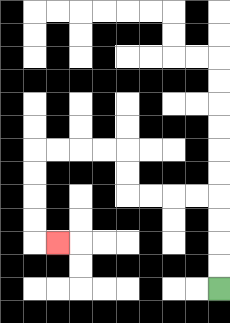{'start': '[9, 12]', 'end': '[2, 10]', 'path_directions': 'U,U,U,U,L,L,L,L,U,U,L,L,L,L,D,D,D,D,R', 'path_coordinates': '[[9, 12], [9, 11], [9, 10], [9, 9], [9, 8], [8, 8], [7, 8], [6, 8], [5, 8], [5, 7], [5, 6], [4, 6], [3, 6], [2, 6], [1, 6], [1, 7], [1, 8], [1, 9], [1, 10], [2, 10]]'}